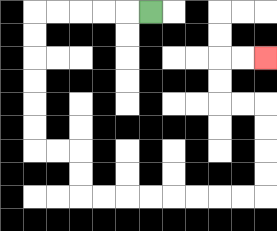{'start': '[6, 0]', 'end': '[11, 2]', 'path_directions': 'L,L,L,L,L,D,D,D,D,D,D,R,R,D,D,R,R,R,R,R,R,R,R,U,U,U,U,L,L,U,U,R,R', 'path_coordinates': '[[6, 0], [5, 0], [4, 0], [3, 0], [2, 0], [1, 0], [1, 1], [1, 2], [1, 3], [1, 4], [1, 5], [1, 6], [2, 6], [3, 6], [3, 7], [3, 8], [4, 8], [5, 8], [6, 8], [7, 8], [8, 8], [9, 8], [10, 8], [11, 8], [11, 7], [11, 6], [11, 5], [11, 4], [10, 4], [9, 4], [9, 3], [9, 2], [10, 2], [11, 2]]'}